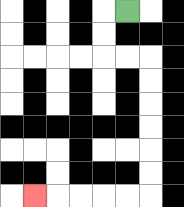{'start': '[5, 0]', 'end': '[1, 8]', 'path_directions': 'L,D,D,R,R,D,D,D,D,D,D,L,L,L,L,L', 'path_coordinates': '[[5, 0], [4, 0], [4, 1], [4, 2], [5, 2], [6, 2], [6, 3], [6, 4], [6, 5], [6, 6], [6, 7], [6, 8], [5, 8], [4, 8], [3, 8], [2, 8], [1, 8]]'}